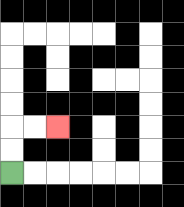{'start': '[0, 7]', 'end': '[2, 5]', 'path_directions': 'U,U,R,R', 'path_coordinates': '[[0, 7], [0, 6], [0, 5], [1, 5], [2, 5]]'}